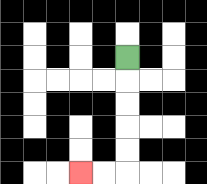{'start': '[5, 2]', 'end': '[3, 7]', 'path_directions': 'D,D,D,D,D,L,L', 'path_coordinates': '[[5, 2], [5, 3], [5, 4], [5, 5], [5, 6], [5, 7], [4, 7], [3, 7]]'}